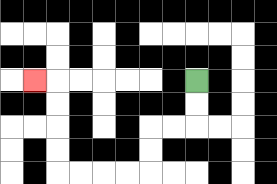{'start': '[8, 3]', 'end': '[1, 3]', 'path_directions': 'D,D,L,L,D,D,L,L,L,L,U,U,U,U,L', 'path_coordinates': '[[8, 3], [8, 4], [8, 5], [7, 5], [6, 5], [6, 6], [6, 7], [5, 7], [4, 7], [3, 7], [2, 7], [2, 6], [2, 5], [2, 4], [2, 3], [1, 3]]'}